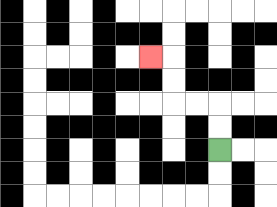{'start': '[9, 6]', 'end': '[6, 2]', 'path_directions': 'U,U,L,L,U,U,L', 'path_coordinates': '[[9, 6], [9, 5], [9, 4], [8, 4], [7, 4], [7, 3], [7, 2], [6, 2]]'}